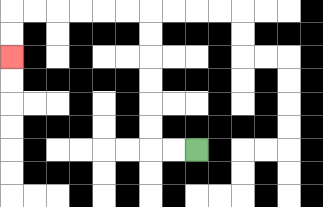{'start': '[8, 6]', 'end': '[0, 2]', 'path_directions': 'L,L,U,U,U,U,U,U,L,L,L,L,L,L,D,D', 'path_coordinates': '[[8, 6], [7, 6], [6, 6], [6, 5], [6, 4], [6, 3], [6, 2], [6, 1], [6, 0], [5, 0], [4, 0], [3, 0], [2, 0], [1, 0], [0, 0], [0, 1], [0, 2]]'}